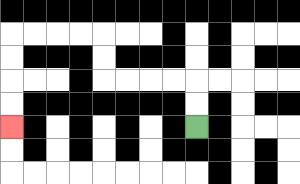{'start': '[8, 5]', 'end': '[0, 5]', 'path_directions': 'U,U,L,L,L,L,U,U,L,L,L,L,D,D,D,D', 'path_coordinates': '[[8, 5], [8, 4], [8, 3], [7, 3], [6, 3], [5, 3], [4, 3], [4, 2], [4, 1], [3, 1], [2, 1], [1, 1], [0, 1], [0, 2], [0, 3], [0, 4], [0, 5]]'}